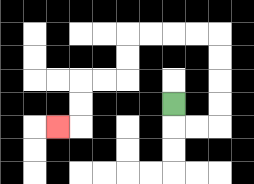{'start': '[7, 4]', 'end': '[2, 5]', 'path_directions': 'D,R,R,U,U,U,U,L,L,L,L,D,D,L,L,D,D,L', 'path_coordinates': '[[7, 4], [7, 5], [8, 5], [9, 5], [9, 4], [9, 3], [9, 2], [9, 1], [8, 1], [7, 1], [6, 1], [5, 1], [5, 2], [5, 3], [4, 3], [3, 3], [3, 4], [3, 5], [2, 5]]'}